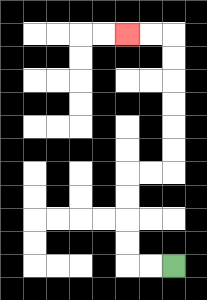{'start': '[7, 11]', 'end': '[5, 1]', 'path_directions': 'L,L,U,U,U,U,R,R,U,U,U,U,U,U,L,L', 'path_coordinates': '[[7, 11], [6, 11], [5, 11], [5, 10], [5, 9], [5, 8], [5, 7], [6, 7], [7, 7], [7, 6], [7, 5], [7, 4], [7, 3], [7, 2], [7, 1], [6, 1], [5, 1]]'}